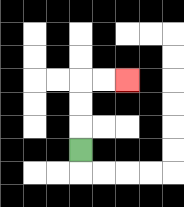{'start': '[3, 6]', 'end': '[5, 3]', 'path_directions': 'U,U,U,R,R', 'path_coordinates': '[[3, 6], [3, 5], [3, 4], [3, 3], [4, 3], [5, 3]]'}